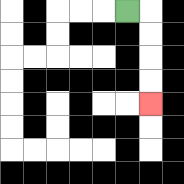{'start': '[5, 0]', 'end': '[6, 4]', 'path_directions': 'R,D,D,D,D', 'path_coordinates': '[[5, 0], [6, 0], [6, 1], [6, 2], [6, 3], [6, 4]]'}